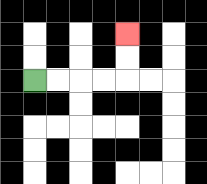{'start': '[1, 3]', 'end': '[5, 1]', 'path_directions': 'R,R,R,R,U,U', 'path_coordinates': '[[1, 3], [2, 3], [3, 3], [4, 3], [5, 3], [5, 2], [5, 1]]'}